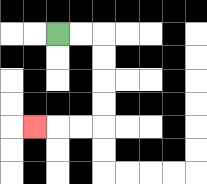{'start': '[2, 1]', 'end': '[1, 5]', 'path_directions': 'R,R,D,D,D,D,L,L,L', 'path_coordinates': '[[2, 1], [3, 1], [4, 1], [4, 2], [4, 3], [4, 4], [4, 5], [3, 5], [2, 5], [1, 5]]'}